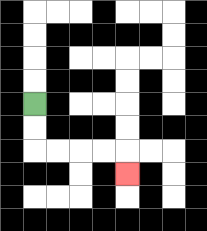{'start': '[1, 4]', 'end': '[5, 7]', 'path_directions': 'D,D,R,R,R,R,D', 'path_coordinates': '[[1, 4], [1, 5], [1, 6], [2, 6], [3, 6], [4, 6], [5, 6], [5, 7]]'}